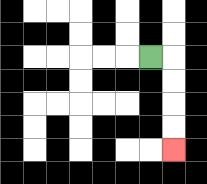{'start': '[6, 2]', 'end': '[7, 6]', 'path_directions': 'R,D,D,D,D', 'path_coordinates': '[[6, 2], [7, 2], [7, 3], [7, 4], [7, 5], [7, 6]]'}